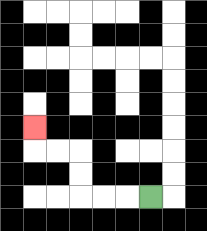{'start': '[6, 8]', 'end': '[1, 5]', 'path_directions': 'L,L,L,U,U,L,L,U', 'path_coordinates': '[[6, 8], [5, 8], [4, 8], [3, 8], [3, 7], [3, 6], [2, 6], [1, 6], [1, 5]]'}